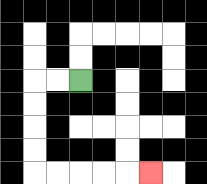{'start': '[3, 3]', 'end': '[6, 7]', 'path_directions': 'L,L,D,D,D,D,R,R,R,R,R', 'path_coordinates': '[[3, 3], [2, 3], [1, 3], [1, 4], [1, 5], [1, 6], [1, 7], [2, 7], [3, 7], [4, 7], [5, 7], [6, 7]]'}